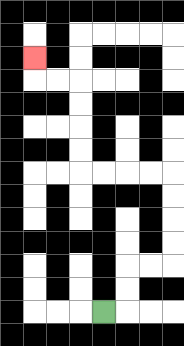{'start': '[4, 13]', 'end': '[1, 2]', 'path_directions': 'R,U,U,R,R,U,U,U,U,L,L,L,L,U,U,U,U,L,L,U', 'path_coordinates': '[[4, 13], [5, 13], [5, 12], [5, 11], [6, 11], [7, 11], [7, 10], [7, 9], [7, 8], [7, 7], [6, 7], [5, 7], [4, 7], [3, 7], [3, 6], [3, 5], [3, 4], [3, 3], [2, 3], [1, 3], [1, 2]]'}